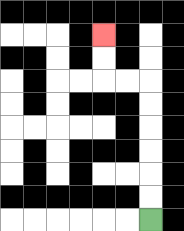{'start': '[6, 9]', 'end': '[4, 1]', 'path_directions': 'U,U,U,U,U,U,L,L,U,U', 'path_coordinates': '[[6, 9], [6, 8], [6, 7], [6, 6], [6, 5], [6, 4], [6, 3], [5, 3], [4, 3], [4, 2], [4, 1]]'}